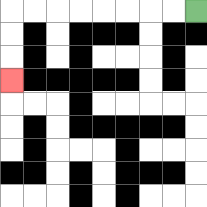{'start': '[8, 0]', 'end': '[0, 3]', 'path_directions': 'L,L,L,L,L,L,L,L,D,D,D', 'path_coordinates': '[[8, 0], [7, 0], [6, 0], [5, 0], [4, 0], [3, 0], [2, 0], [1, 0], [0, 0], [0, 1], [0, 2], [0, 3]]'}